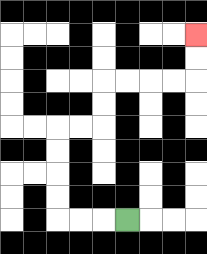{'start': '[5, 9]', 'end': '[8, 1]', 'path_directions': 'L,L,L,U,U,U,U,R,R,U,U,R,R,R,R,U,U', 'path_coordinates': '[[5, 9], [4, 9], [3, 9], [2, 9], [2, 8], [2, 7], [2, 6], [2, 5], [3, 5], [4, 5], [4, 4], [4, 3], [5, 3], [6, 3], [7, 3], [8, 3], [8, 2], [8, 1]]'}